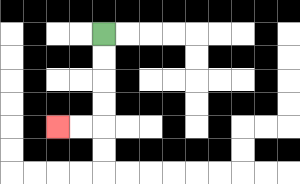{'start': '[4, 1]', 'end': '[2, 5]', 'path_directions': 'D,D,D,D,L,L', 'path_coordinates': '[[4, 1], [4, 2], [4, 3], [4, 4], [4, 5], [3, 5], [2, 5]]'}